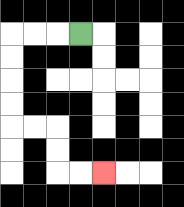{'start': '[3, 1]', 'end': '[4, 7]', 'path_directions': 'L,L,L,D,D,D,D,R,R,D,D,R,R', 'path_coordinates': '[[3, 1], [2, 1], [1, 1], [0, 1], [0, 2], [0, 3], [0, 4], [0, 5], [1, 5], [2, 5], [2, 6], [2, 7], [3, 7], [4, 7]]'}